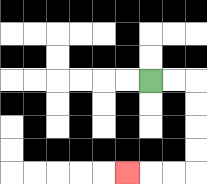{'start': '[6, 3]', 'end': '[5, 7]', 'path_directions': 'R,R,D,D,D,D,L,L,L', 'path_coordinates': '[[6, 3], [7, 3], [8, 3], [8, 4], [8, 5], [8, 6], [8, 7], [7, 7], [6, 7], [5, 7]]'}